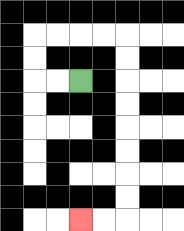{'start': '[3, 3]', 'end': '[3, 9]', 'path_directions': 'L,L,U,U,R,R,R,R,D,D,D,D,D,D,D,D,L,L', 'path_coordinates': '[[3, 3], [2, 3], [1, 3], [1, 2], [1, 1], [2, 1], [3, 1], [4, 1], [5, 1], [5, 2], [5, 3], [5, 4], [5, 5], [5, 6], [5, 7], [5, 8], [5, 9], [4, 9], [3, 9]]'}